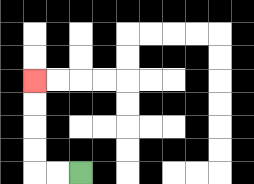{'start': '[3, 7]', 'end': '[1, 3]', 'path_directions': 'L,L,U,U,U,U', 'path_coordinates': '[[3, 7], [2, 7], [1, 7], [1, 6], [1, 5], [1, 4], [1, 3]]'}